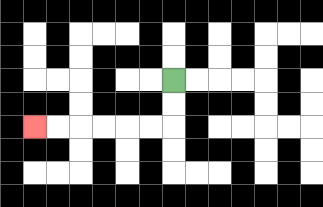{'start': '[7, 3]', 'end': '[1, 5]', 'path_directions': 'D,D,L,L,L,L,L,L', 'path_coordinates': '[[7, 3], [7, 4], [7, 5], [6, 5], [5, 5], [4, 5], [3, 5], [2, 5], [1, 5]]'}